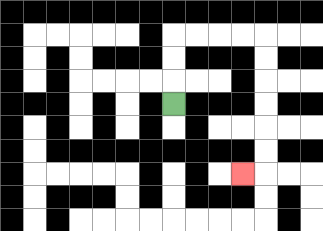{'start': '[7, 4]', 'end': '[10, 7]', 'path_directions': 'U,U,U,R,R,R,R,D,D,D,D,D,D,L', 'path_coordinates': '[[7, 4], [7, 3], [7, 2], [7, 1], [8, 1], [9, 1], [10, 1], [11, 1], [11, 2], [11, 3], [11, 4], [11, 5], [11, 6], [11, 7], [10, 7]]'}